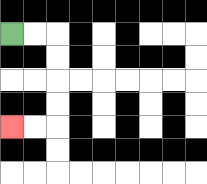{'start': '[0, 1]', 'end': '[0, 5]', 'path_directions': 'R,R,D,D,D,D,L,L', 'path_coordinates': '[[0, 1], [1, 1], [2, 1], [2, 2], [2, 3], [2, 4], [2, 5], [1, 5], [0, 5]]'}